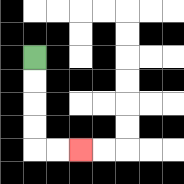{'start': '[1, 2]', 'end': '[3, 6]', 'path_directions': 'D,D,D,D,R,R', 'path_coordinates': '[[1, 2], [1, 3], [1, 4], [1, 5], [1, 6], [2, 6], [3, 6]]'}